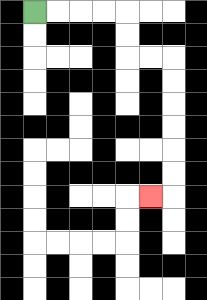{'start': '[1, 0]', 'end': '[6, 8]', 'path_directions': 'R,R,R,R,D,D,R,R,D,D,D,D,D,D,L', 'path_coordinates': '[[1, 0], [2, 0], [3, 0], [4, 0], [5, 0], [5, 1], [5, 2], [6, 2], [7, 2], [7, 3], [7, 4], [7, 5], [7, 6], [7, 7], [7, 8], [6, 8]]'}